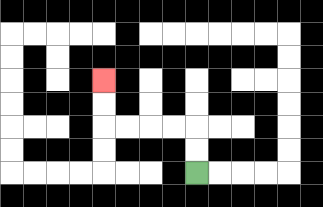{'start': '[8, 7]', 'end': '[4, 3]', 'path_directions': 'U,U,L,L,L,L,U,U', 'path_coordinates': '[[8, 7], [8, 6], [8, 5], [7, 5], [6, 5], [5, 5], [4, 5], [4, 4], [4, 3]]'}